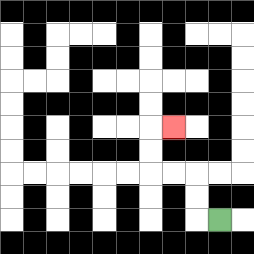{'start': '[9, 9]', 'end': '[7, 5]', 'path_directions': 'L,U,U,L,L,U,U,R', 'path_coordinates': '[[9, 9], [8, 9], [8, 8], [8, 7], [7, 7], [6, 7], [6, 6], [6, 5], [7, 5]]'}